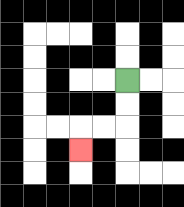{'start': '[5, 3]', 'end': '[3, 6]', 'path_directions': 'D,D,L,L,D', 'path_coordinates': '[[5, 3], [5, 4], [5, 5], [4, 5], [3, 5], [3, 6]]'}